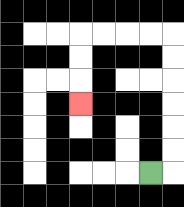{'start': '[6, 7]', 'end': '[3, 4]', 'path_directions': 'R,U,U,U,U,U,U,L,L,L,L,D,D,D', 'path_coordinates': '[[6, 7], [7, 7], [7, 6], [7, 5], [7, 4], [7, 3], [7, 2], [7, 1], [6, 1], [5, 1], [4, 1], [3, 1], [3, 2], [3, 3], [3, 4]]'}